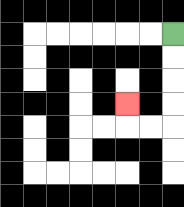{'start': '[7, 1]', 'end': '[5, 4]', 'path_directions': 'D,D,D,D,L,L,U', 'path_coordinates': '[[7, 1], [7, 2], [7, 3], [7, 4], [7, 5], [6, 5], [5, 5], [5, 4]]'}